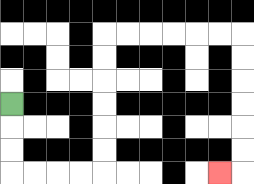{'start': '[0, 4]', 'end': '[9, 7]', 'path_directions': 'D,D,D,R,R,R,R,U,U,U,U,U,U,R,R,R,R,R,R,D,D,D,D,D,D,L', 'path_coordinates': '[[0, 4], [0, 5], [0, 6], [0, 7], [1, 7], [2, 7], [3, 7], [4, 7], [4, 6], [4, 5], [4, 4], [4, 3], [4, 2], [4, 1], [5, 1], [6, 1], [7, 1], [8, 1], [9, 1], [10, 1], [10, 2], [10, 3], [10, 4], [10, 5], [10, 6], [10, 7], [9, 7]]'}